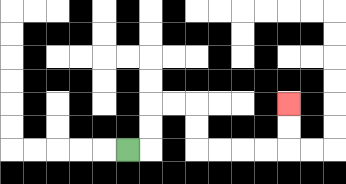{'start': '[5, 6]', 'end': '[12, 4]', 'path_directions': 'R,U,U,R,R,D,D,R,R,R,R,U,U', 'path_coordinates': '[[5, 6], [6, 6], [6, 5], [6, 4], [7, 4], [8, 4], [8, 5], [8, 6], [9, 6], [10, 6], [11, 6], [12, 6], [12, 5], [12, 4]]'}